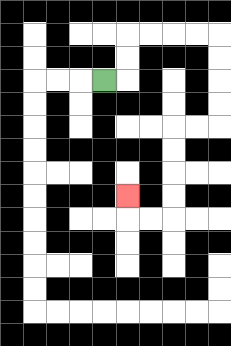{'start': '[4, 3]', 'end': '[5, 8]', 'path_directions': 'R,U,U,R,R,R,R,D,D,D,D,L,L,D,D,D,D,L,L,U', 'path_coordinates': '[[4, 3], [5, 3], [5, 2], [5, 1], [6, 1], [7, 1], [8, 1], [9, 1], [9, 2], [9, 3], [9, 4], [9, 5], [8, 5], [7, 5], [7, 6], [7, 7], [7, 8], [7, 9], [6, 9], [5, 9], [5, 8]]'}